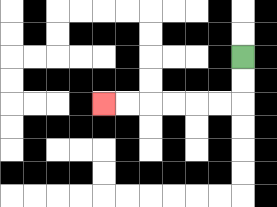{'start': '[10, 2]', 'end': '[4, 4]', 'path_directions': 'D,D,L,L,L,L,L,L', 'path_coordinates': '[[10, 2], [10, 3], [10, 4], [9, 4], [8, 4], [7, 4], [6, 4], [5, 4], [4, 4]]'}